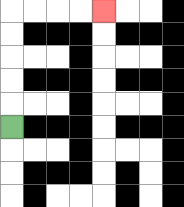{'start': '[0, 5]', 'end': '[4, 0]', 'path_directions': 'U,U,U,U,U,R,R,R,R', 'path_coordinates': '[[0, 5], [0, 4], [0, 3], [0, 2], [0, 1], [0, 0], [1, 0], [2, 0], [3, 0], [4, 0]]'}